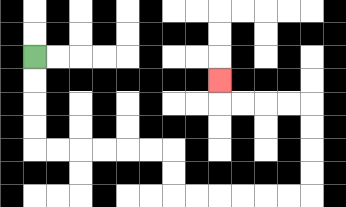{'start': '[1, 2]', 'end': '[9, 3]', 'path_directions': 'D,D,D,D,R,R,R,R,R,R,D,D,R,R,R,R,R,R,U,U,U,U,L,L,L,L,U', 'path_coordinates': '[[1, 2], [1, 3], [1, 4], [1, 5], [1, 6], [2, 6], [3, 6], [4, 6], [5, 6], [6, 6], [7, 6], [7, 7], [7, 8], [8, 8], [9, 8], [10, 8], [11, 8], [12, 8], [13, 8], [13, 7], [13, 6], [13, 5], [13, 4], [12, 4], [11, 4], [10, 4], [9, 4], [9, 3]]'}